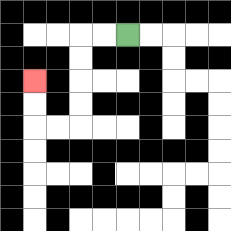{'start': '[5, 1]', 'end': '[1, 3]', 'path_directions': 'L,L,D,D,D,D,L,L,U,U', 'path_coordinates': '[[5, 1], [4, 1], [3, 1], [3, 2], [3, 3], [3, 4], [3, 5], [2, 5], [1, 5], [1, 4], [1, 3]]'}